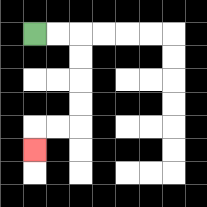{'start': '[1, 1]', 'end': '[1, 6]', 'path_directions': 'R,R,D,D,D,D,L,L,D', 'path_coordinates': '[[1, 1], [2, 1], [3, 1], [3, 2], [3, 3], [3, 4], [3, 5], [2, 5], [1, 5], [1, 6]]'}